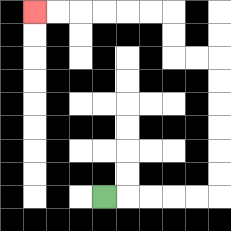{'start': '[4, 8]', 'end': '[1, 0]', 'path_directions': 'R,R,R,R,R,U,U,U,U,U,U,L,L,U,U,L,L,L,L,L,L', 'path_coordinates': '[[4, 8], [5, 8], [6, 8], [7, 8], [8, 8], [9, 8], [9, 7], [9, 6], [9, 5], [9, 4], [9, 3], [9, 2], [8, 2], [7, 2], [7, 1], [7, 0], [6, 0], [5, 0], [4, 0], [3, 0], [2, 0], [1, 0]]'}